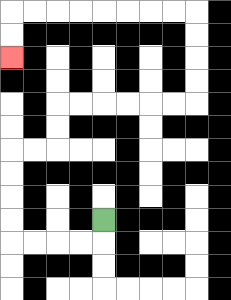{'start': '[4, 9]', 'end': '[0, 2]', 'path_directions': 'D,L,L,L,L,U,U,U,U,R,R,U,U,R,R,R,R,R,R,U,U,U,U,L,L,L,L,L,L,L,L,D,D', 'path_coordinates': '[[4, 9], [4, 10], [3, 10], [2, 10], [1, 10], [0, 10], [0, 9], [0, 8], [0, 7], [0, 6], [1, 6], [2, 6], [2, 5], [2, 4], [3, 4], [4, 4], [5, 4], [6, 4], [7, 4], [8, 4], [8, 3], [8, 2], [8, 1], [8, 0], [7, 0], [6, 0], [5, 0], [4, 0], [3, 0], [2, 0], [1, 0], [0, 0], [0, 1], [0, 2]]'}